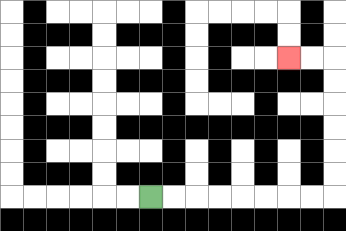{'start': '[6, 8]', 'end': '[12, 2]', 'path_directions': 'R,R,R,R,R,R,R,R,U,U,U,U,U,U,L,L', 'path_coordinates': '[[6, 8], [7, 8], [8, 8], [9, 8], [10, 8], [11, 8], [12, 8], [13, 8], [14, 8], [14, 7], [14, 6], [14, 5], [14, 4], [14, 3], [14, 2], [13, 2], [12, 2]]'}